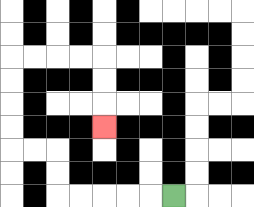{'start': '[7, 8]', 'end': '[4, 5]', 'path_directions': 'L,L,L,L,L,U,U,L,L,U,U,U,U,R,R,R,R,D,D,D', 'path_coordinates': '[[7, 8], [6, 8], [5, 8], [4, 8], [3, 8], [2, 8], [2, 7], [2, 6], [1, 6], [0, 6], [0, 5], [0, 4], [0, 3], [0, 2], [1, 2], [2, 2], [3, 2], [4, 2], [4, 3], [4, 4], [4, 5]]'}